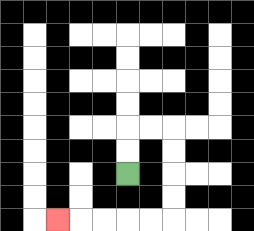{'start': '[5, 7]', 'end': '[2, 9]', 'path_directions': 'U,U,R,R,D,D,D,D,L,L,L,L,L', 'path_coordinates': '[[5, 7], [5, 6], [5, 5], [6, 5], [7, 5], [7, 6], [7, 7], [7, 8], [7, 9], [6, 9], [5, 9], [4, 9], [3, 9], [2, 9]]'}